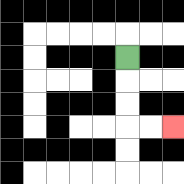{'start': '[5, 2]', 'end': '[7, 5]', 'path_directions': 'D,D,D,R,R', 'path_coordinates': '[[5, 2], [5, 3], [5, 4], [5, 5], [6, 5], [7, 5]]'}